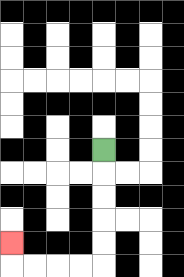{'start': '[4, 6]', 'end': '[0, 10]', 'path_directions': 'D,D,D,D,D,L,L,L,L,U', 'path_coordinates': '[[4, 6], [4, 7], [4, 8], [4, 9], [4, 10], [4, 11], [3, 11], [2, 11], [1, 11], [0, 11], [0, 10]]'}